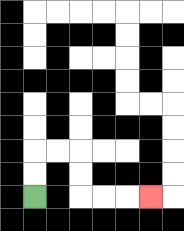{'start': '[1, 8]', 'end': '[6, 8]', 'path_directions': 'U,U,R,R,D,D,R,R,R', 'path_coordinates': '[[1, 8], [1, 7], [1, 6], [2, 6], [3, 6], [3, 7], [3, 8], [4, 8], [5, 8], [6, 8]]'}